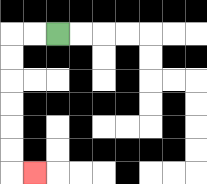{'start': '[2, 1]', 'end': '[1, 7]', 'path_directions': 'L,L,D,D,D,D,D,D,R', 'path_coordinates': '[[2, 1], [1, 1], [0, 1], [0, 2], [0, 3], [0, 4], [0, 5], [0, 6], [0, 7], [1, 7]]'}